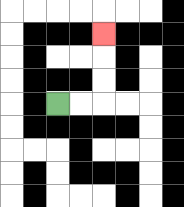{'start': '[2, 4]', 'end': '[4, 1]', 'path_directions': 'R,R,U,U,U', 'path_coordinates': '[[2, 4], [3, 4], [4, 4], [4, 3], [4, 2], [4, 1]]'}